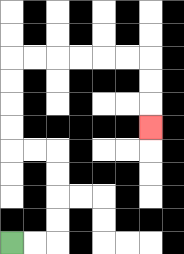{'start': '[0, 10]', 'end': '[6, 5]', 'path_directions': 'R,R,U,U,U,U,L,L,U,U,U,U,R,R,R,R,R,R,D,D,D', 'path_coordinates': '[[0, 10], [1, 10], [2, 10], [2, 9], [2, 8], [2, 7], [2, 6], [1, 6], [0, 6], [0, 5], [0, 4], [0, 3], [0, 2], [1, 2], [2, 2], [3, 2], [4, 2], [5, 2], [6, 2], [6, 3], [6, 4], [6, 5]]'}